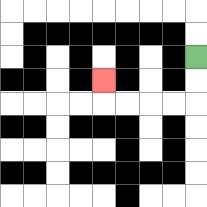{'start': '[8, 2]', 'end': '[4, 3]', 'path_directions': 'D,D,L,L,L,L,U', 'path_coordinates': '[[8, 2], [8, 3], [8, 4], [7, 4], [6, 4], [5, 4], [4, 4], [4, 3]]'}